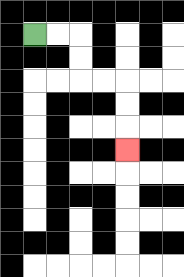{'start': '[1, 1]', 'end': '[5, 6]', 'path_directions': 'R,R,D,D,R,R,D,D,D', 'path_coordinates': '[[1, 1], [2, 1], [3, 1], [3, 2], [3, 3], [4, 3], [5, 3], [5, 4], [5, 5], [5, 6]]'}